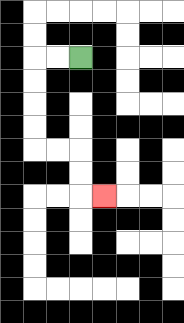{'start': '[3, 2]', 'end': '[4, 8]', 'path_directions': 'L,L,D,D,D,D,R,R,D,D,R', 'path_coordinates': '[[3, 2], [2, 2], [1, 2], [1, 3], [1, 4], [1, 5], [1, 6], [2, 6], [3, 6], [3, 7], [3, 8], [4, 8]]'}